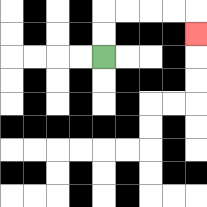{'start': '[4, 2]', 'end': '[8, 1]', 'path_directions': 'U,U,R,R,R,R,D', 'path_coordinates': '[[4, 2], [4, 1], [4, 0], [5, 0], [6, 0], [7, 0], [8, 0], [8, 1]]'}